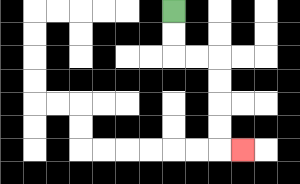{'start': '[7, 0]', 'end': '[10, 6]', 'path_directions': 'D,D,R,R,D,D,D,D,R', 'path_coordinates': '[[7, 0], [7, 1], [7, 2], [8, 2], [9, 2], [9, 3], [9, 4], [9, 5], [9, 6], [10, 6]]'}